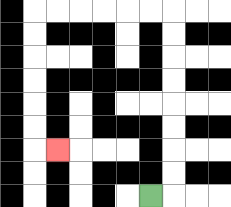{'start': '[6, 8]', 'end': '[2, 6]', 'path_directions': 'R,U,U,U,U,U,U,U,U,L,L,L,L,L,L,D,D,D,D,D,D,R', 'path_coordinates': '[[6, 8], [7, 8], [7, 7], [7, 6], [7, 5], [7, 4], [7, 3], [7, 2], [7, 1], [7, 0], [6, 0], [5, 0], [4, 0], [3, 0], [2, 0], [1, 0], [1, 1], [1, 2], [1, 3], [1, 4], [1, 5], [1, 6], [2, 6]]'}